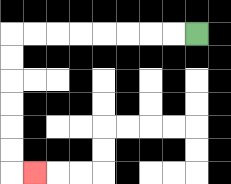{'start': '[8, 1]', 'end': '[1, 7]', 'path_directions': 'L,L,L,L,L,L,L,L,D,D,D,D,D,D,R', 'path_coordinates': '[[8, 1], [7, 1], [6, 1], [5, 1], [4, 1], [3, 1], [2, 1], [1, 1], [0, 1], [0, 2], [0, 3], [0, 4], [0, 5], [0, 6], [0, 7], [1, 7]]'}